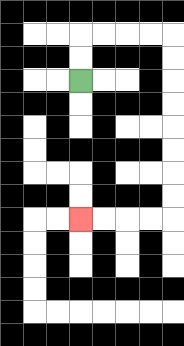{'start': '[3, 3]', 'end': '[3, 9]', 'path_directions': 'U,U,R,R,R,R,D,D,D,D,D,D,D,D,L,L,L,L', 'path_coordinates': '[[3, 3], [3, 2], [3, 1], [4, 1], [5, 1], [6, 1], [7, 1], [7, 2], [7, 3], [7, 4], [7, 5], [7, 6], [7, 7], [7, 8], [7, 9], [6, 9], [5, 9], [4, 9], [3, 9]]'}